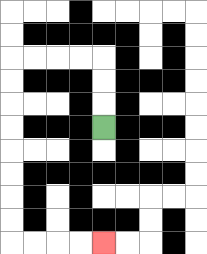{'start': '[4, 5]', 'end': '[4, 10]', 'path_directions': 'U,U,U,L,L,L,L,D,D,D,D,D,D,D,D,R,R,R,R', 'path_coordinates': '[[4, 5], [4, 4], [4, 3], [4, 2], [3, 2], [2, 2], [1, 2], [0, 2], [0, 3], [0, 4], [0, 5], [0, 6], [0, 7], [0, 8], [0, 9], [0, 10], [1, 10], [2, 10], [3, 10], [4, 10]]'}